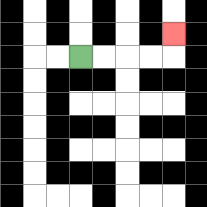{'start': '[3, 2]', 'end': '[7, 1]', 'path_directions': 'R,R,R,R,U', 'path_coordinates': '[[3, 2], [4, 2], [5, 2], [6, 2], [7, 2], [7, 1]]'}